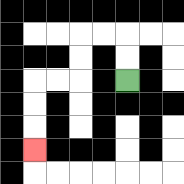{'start': '[5, 3]', 'end': '[1, 6]', 'path_directions': 'U,U,L,L,D,D,L,L,D,D,D', 'path_coordinates': '[[5, 3], [5, 2], [5, 1], [4, 1], [3, 1], [3, 2], [3, 3], [2, 3], [1, 3], [1, 4], [1, 5], [1, 6]]'}